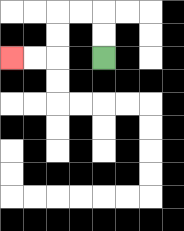{'start': '[4, 2]', 'end': '[0, 2]', 'path_directions': 'U,U,L,L,D,D,L,L', 'path_coordinates': '[[4, 2], [4, 1], [4, 0], [3, 0], [2, 0], [2, 1], [2, 2], [1, 2], [0, 2]]'}